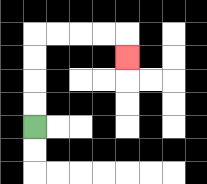{'start': '[1, 5]', 'end': '[5, 2]', 'path_directions': 'U,U,U,U,R,R,R,R,D', 'path_coordinates': '[[1, 5], [1, 4], [1, 3], [1, 2], [1, 1], [2, 1], [3, 1], [4, 1], [5, 1], [5, 2]]'}